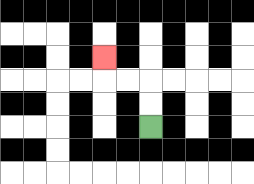{'start': '[6, 5]', 'end': '[4, 2]', 'path_directions': 'U,U,L,L,U', 'path_coordinates': '[[6, 5], [6, 4], [6, 3], [5, 3], [4, 3], [4, 2]]'}